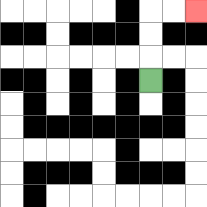{'start': '[6, 3]', 'end': '[8, 0]', 'path_directions': 'U,U,U,R,R', 'path_coordinates': '[[6, 3], [6, 2], [6, 1], [6, 0], [7, 0], [8, 0]]'}